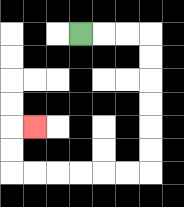{'start': '[3, 1]', 'end': '[1, 5]', 'path_directions': 'R,R,R,D,D,D,D,D,D,L,L,L,L,L,L,U,U,R', 'path_coordinates': '[[3, 1], [4, 1], [5, 1], [6, 1], [6, 2], [6, 3], [6, 4], [6, 5], [6, 6], [6, 7], [5, 7], [4, 7], [3, 7], [2, 7], [1, 7], [0, 7], [0, 6], [0, 5], [1, 5]]'}